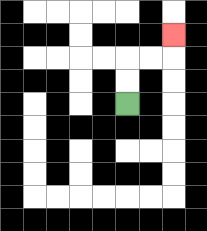{'start': '[5, 4]', 'end': '[7, 1]', 'path_directions': 'U,U,R,R,U', 'path_coordinates': '[[5, 4], [5, 3], [5, 2], [6, 2], [7, 2], [7, 1]]'}